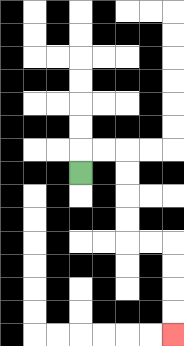{'start': '[3, 7]', 'end': '[7, 14]', 'path_directions': 'U,R,R,D,D,D,D,R,R,D,D,D,D', 'path_coordinates': '[[3, 7], [3, 6], [4, 6], [5, 6], [5, 7], [5, 8], [5, 9], [5, 10], [6, 10], [7, 10], [7, 11], [7, 12], [7, 13], [7, 14]]'}